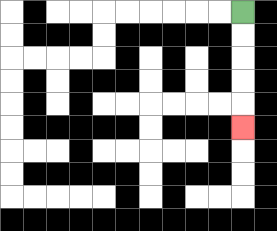{'start': '[10, 0]', 'end': '[10, 5]', 'path_directions': 'D,D,D,D,D', 'path_coordinates': '[[10, 0], [10, 1], [10, 2], [10, 3], [10, 4], [10, 5]]'}